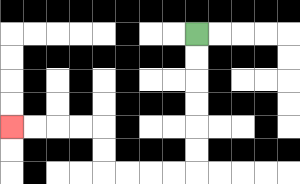{'start': '[8, 1]', 'end': '[0, 5]', 'path_directions': 'D,D,D,D,D,D,L,L,L,L,U,U,L,L,L,L', 'path_coordinates': '[[8, 1], [8, 2], [8, 3], [8, 4], [8, 5], [8, 6], [8, 7], [7, 7], [6, 7], [5, 7], [4, 7], [4, 6], [4, 5], [3, 5], [2, 5], [1, 5], [0, 5]]'}